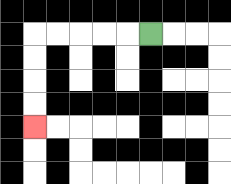{'start': '[6, 1]', 'end': '[1, 5]', 'path_directions': 'L,L,L,L,L,D,D,D,D', 'path_coordinates': '[[6, 1], [5, 1], [4, 1], [3, 1], [2, 1], [1, 1], [1, 2], [1, 3], [1, 4], [1, 5]]'}